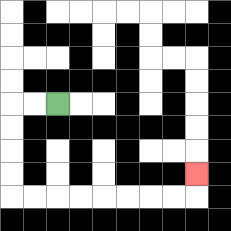{'start': '[2, 4]', 'end': '[8, 7]', 'path_directions': 'L,L,D,D,D,D,R,R,R,R,R,R,R,R,U', 'path_coordinates': '[[2, 4], [1, 4], [0, 4], [0, 5], [0, 6], [0, 7], [0, 8], [1, 8], [2, 8], [3, 8], [4, 8], [5, 8], [6, 8], [7, 8], [8, 8], [8, 7]]'}